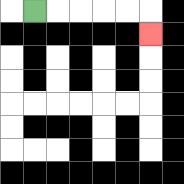{'start': '[1, 0]', 'end': '[6, 1]', 'path_directions': 'R,R,R,R,R,D', 'path_coordinates': '[[1, 0], [2, 0], [3, 0], [4, 0], [5, 0], [6, 0], [6, 1]]'}